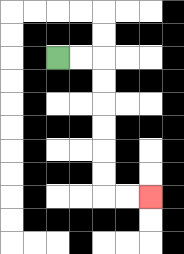{'start': '[2, 2]', 'end': '[6, 8]', 'path_directions': 'R,R,D,D,D,D,D,D,R,R', 'path_coordinates': '[[2, 2], [3, 2], [4, 2], [4, 3], [4, 4], [4, 5], [4, 6], [4, 7], [4, 8], [5, 8], [6, 8]]'}